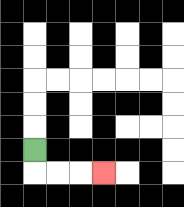{'start': '[1, 6]', 'end': '[4, 7]', 'path_directions': 'D,R,R,R', 'path_coordinates': '[[1, 6], [1, 7], [2, 7], [3, 7], [4, 7]]'}